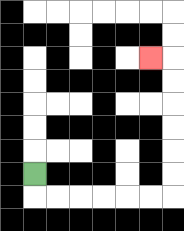{'start': '[1, 7]', 'end': '[6, 2]', 'path_directions': 'D,R,R,R,R,R,R,U,U,U,U,U,U,L', 'path_coordinates': '[[1, 7], [1, 8], [2, 8], [3, 8], [4, 8], [5, 8], [6, 8], [7, 8], [7, 7], [7, 6], [7, 5], [7, 4], [7, 3], [7, 2], [6, 2]]'}